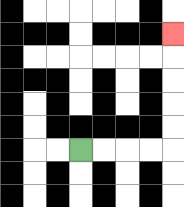{'start': '[3, 6]', 'end': '[7, 1]', 'path_directions': 'R,R,R,R,U,U,U,U,U', 'path_coordinates': '[[3, 6], [4, 6], [5, 6], [6, 6], [7, 6], [7, 5], [7, 4], [7, 3], [7, 2], [7, 1]]'}